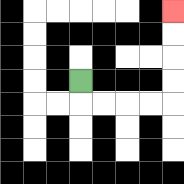{'start': '[3, 3]', 'end': '[7, 0]', 'path_directions': 'D,R,R,R,R,U,U,U,U', 'path_coordinates': '[[3, 3], [3, 4], [4, 4], [5, 4], [6, 4], [7, 4], [7, 3], [7, 2], [7, 1], [7, 0]]'}